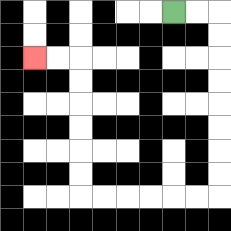{'start': '[7, 0]', 'end': '[1, 2]', 'path_directions': 'R,R,D,D,D,D,D,D,D,D,L,L,L,L,L,L,U,U,U,U,U,U,L,L', 'path_coordinates': '[[7, 0], [8, 0], [9, 0], [9, 1], [9, 2], [9, 3], [9, 4], [9, 5], [9, 6], [9, 7], [9, 8], [8, 8], [7, 8], [6, 8], [5, 8], [4, 8], [3, 8], [3, 7], [3, 6], [3, 5], [3, 4], [3, 3], [3, 2], [2, 2], [1, 2]]'}